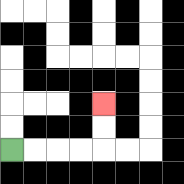{'start': '[0, 6]', 'end': '[4, 4]', 'path_directions': 'R,R,R,R,U,U', 'path_coordinates': '[[0, 6], [1, 6], [2, 6], [3, 6], [4, 6], [4, 5], [4, 4]]'}